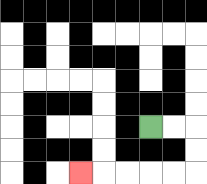{'start': '[6, 5]', 'end': '[3, 7]', 'path_directions': 'R,R,D,D,L,L,L,L,L', 'path_coordinates': '[[6, 5], [7, 5], [8, 5], [8, 6], [8, 7], [7, 7], [6, 7], [5, 7], [4, 7], [3, 7]]'}